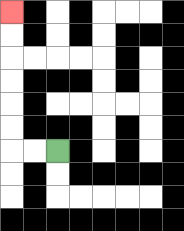{'start': '[2, 6]', 'end': '[0, 0]', 'path_directions': 'L,L,U,U,U,U,U,U', 'path_coordinates': '[[2, 6], [1, 6], [0, 6], [0, 5], [0, 4], [0, 3], [0, 2], [0, 1], [0, 0]]'}